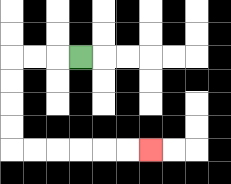{'start': '[3, 2]', 'end': '[6, 6]', 'path_directions': 'L,L,L,D,D,D,D,R,R,R,R,R,R', 'path_coordinates': '[[3, 2], [2, 2], [1, 2], [0, 2], [0, 3], [0, 4], [0, 5], [0, 6], [1, 6], [2, 6], [3, 6], [4, 6], [5, 6], [6, 6]]'}